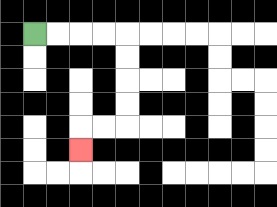{'start': '[1, 1]', 'end': '[3, 6]', 'path_directions': 'R,R,R,R,D,D,D,D,L,L,D', 'path_coordinates': '[[1, 1], [2, 1], [3, 1], [4, 1], [5, 1], [5, 2], [5, 3], [5, 4], [5, 5], [4, 5], [3, 5], [3, 6]]'}